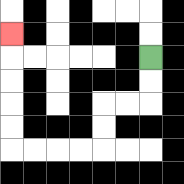{'start': '[6, 2]', 'end': '[0, 1]', 'path_directions': 'D,D,L,L,D,D,L,L,L,L,U,U,U,U,U', 'path_coordinates': '[[6, 2], [6, 3], [6, 4], [5, 4], [4, 4], [4, 5], [4, 6], [3, 6], [2, 6], [1, 6], [0, 6], [0, 5], [0, 4], [0, 3], [0, 2], [0, 1]]'}